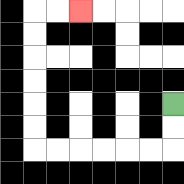{'start': '[7, 4]', 'end': '[3, 0]', 'path_directions': 'D,D,L,L,L,L,L,L,U,U,U,U,U,U,R,R', 'path_coordinates': '[[7, 4], [7, 5], [7, 6], [6, 6], [5, 6], [4, 6], [3, 6], [2, 6], [1, 6], [1, 5], [1, 4], [1, 3], [1, 2], [1, 1], [1, 0], [2, 0], [3, 0]]'}